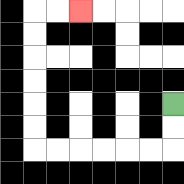{'start': '[7, 4]', 'end': '[3, 0]', 'path_directions': 'D,D,L,L,L,L,L,L,U,U,U,U,U,U,R,R', 'path_coordinates': '[[7, 4], [7, 5], [7, 6], [6, 6], [5, 6], [4, 6], [3, 6], [2, 6], [1, 6], [1, 5], [1, 4], [1, 3], [1, 2], [1, 1], [1, 0], [2, 0], [3, 0]]'}